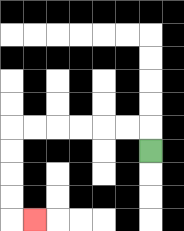{'start': '[6, 6]', 'end': '[1, 9]', 'path_directions': 'U,L,L,L,L,L,L,D,D,D,D,R', 'path_coordinates': '[[6, 6], [6, 5], [5, 5], [4, 5], [3, 5], [2, 5], [1, 5], [0, 5], [0, 6], [0, 7], [0, 8], [0, 9], [1, 9]]'}